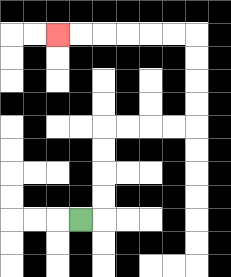{'start': '[3, 9]', 'end': '[2, 1]', 'path_directions': 'R,U,U,U,U,R,R,R,R,U,U,U,U,L,L,L,L,L,L', 'path_coordinates': '[[3, 9], [4, 9], [4, 8], [4, 7], [4, 6], [4, 5], [5, 5], [6, 5], [7, 5], [8, 5], [8, 4], [8, 3], [8, 2], [8, 1], [7, 1], [6, 1], [5, 1], [4, 1], [3, 1], [2, 1]]'}